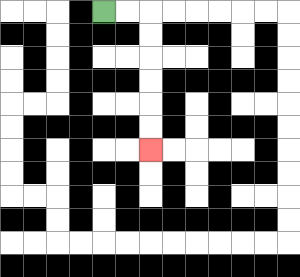{'start': '[4, 0]', 'end': '[6, 6]', 'path_directions': 'R,R,D,D,D,D,D,D', 'path_coordinates': '[[4, 0], [5, 0], [6, 0], [6, 1], [6, 2], [6, 3], [6, 4], [6, 5], [6, 6]]'}